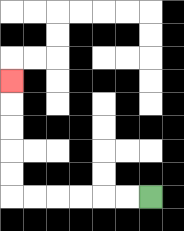{'start': '[6, 8]', 'end': '[0, 3]', 'path_directions': 'L,L,L,L,L,L,U,U,U,U,U', 'path_coordinates': '[[6, 8], [5, 8], [4, 8], [3, 8], [2, 8], [1, 8], [0, 8], [0, 7], [0, 6], [0, 5], [0, 4], [0, 3]]'}